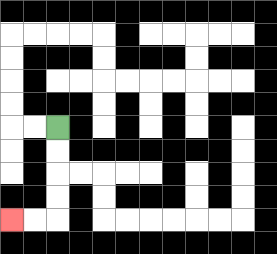{'start': '[2, 5]', 'end': '[0, 9]', 'path_directions': 'D,D,D,D,L,L', 'path_coordinates': '[[2, 5], [2, 6], [2, 7], [2, 8], [2, 9], [1, 9], [0, 9]]'}